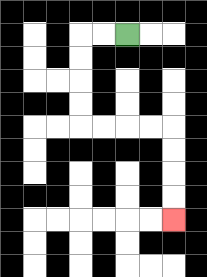{'start': '[5, 1]', 'end': '[7, 9]', 'path_directions': 'L,L,D,D,D,D,R,R,R,R,D,D,D,D', 'path_coordinates': '[[5, 1], [4, 1], [3, 1], [3, 2], [3, 3], [3, 4], [3, 5], [4, 5], [5, 5], [6, 5], [7, 5], [7, 6], [7, 7], [7, 8], [7, 9]]'}